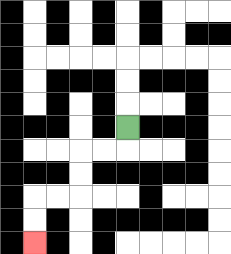{'start': '[5, 5]', 'end': '[1, 10]', 'path_directions': 'D,L,L,D,D,L,L,D,D', 'path_coordinates': '[[5, 5], [5, 6], [4, 6], [3, 6], [3, 7], [3, 8], [2, 8], [1, 8], [1, 9], [1, 10]]'}